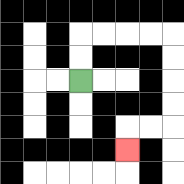{'start': '[3, 3]', 'end': '[5, 6]', 'path_directions': 'U,U,R,R,R,R,D,D,D,D,L,L,D', 'path_coordinates': '[[3, 3], [3, 2], [3, 1], [4, 1], [5, 1], [6, 1], [7, 1], [7, 2], [7, 3], [7, 4], [7, 5], [6, 5], [5, 5], [5, 6]]'}